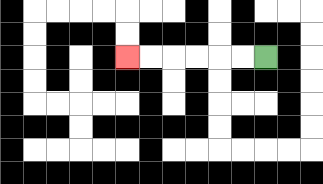{'start': '[11, 2]', 'end': '[5, 2]', 'path_directions': 'L,L,L,L,L,L', 'path_coordinates': '[[11, 2], [10, 2], [9, 2], [8, 2], [7, 2], [6, 2], [5, 2]]'}